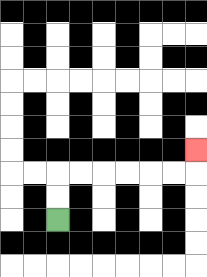{'start': '[2, 9]', 'end': '[8, 6]', 'path_directions': 'U,U,R,R,R,R,R,R,U', 'path_coordinates': '[[2, 9], [2, 8], [2, 7], [3, 7], [4, 7], [5, 7], [6, 7], [7, 7], [8, 7], [8, 6]]'}